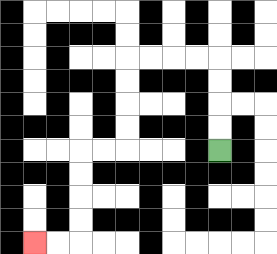{'start': '[9, 6]', 'end': '[1, 10]', 'path_directions': 'U,U,U,U,L,L,L,L,D,D,D,D,L,L,D,D,D,D,L,L', 'path_coordinates': '[[9, 6], [9, 5], [9, 4], [9, 3], [9, 2], [8, 2], [7, 2], [6, 2], [5, 2], [5, 3], [5, 4], [5, 5], [5, 6], [4, 6], [3, 6], [3, 7], [3, 8], [3, 9], [3, 10], [2, 10], [1, 10]]'}